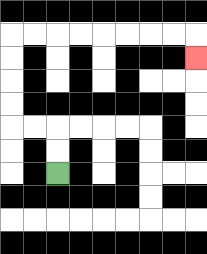{'start': '[2, 7]', 'end': '[8, 2]', 'path_directions': 'U,U,L,L,U,U,U,U,R,R,R,R,R,R,R,R,D', 'path_coordinates': '[[2, 7], [2, 6], [2, 5], [1, 5], [0, 5], [0, 4], [0, 3], [0, 2], [0, 1], [1, 1], [2, 1], [3, 1], [4, 1], [5, 1], [6, 1], [7, 1], [8, 1], [8, 2]]'}